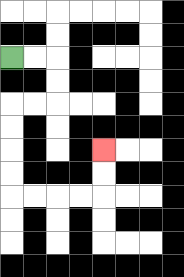{'start': '[0, 2]', 'end': '[4, 6]', 'path_directions': 'R,R,D,D,L,L,D,D,D,D,R,R,R,R,U,U', 'path_coordinates': '[[0, 2], [1, 2], [2, 2], [2, 3], [2, 4], [1, 4], [0, 4], [0, 5], [0, 6], [0, 7], [0, 8], [1, 8], [2, 8], [3, 8], [4, 8], [4, 7], [4, 6]]'}